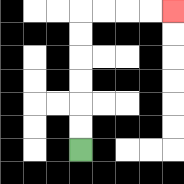{'start': '[3, 6]', 'end': '[7, 0]', 'path_directions': 'U,U,U,U,U,U,R,R,R,R', 'path_coordinates': '[[3, 6], [3, 5], [3, 4], [3, 3], [3, 2], [3, 1], [3, 0], [4, 0], [5, 0], [6, 0], [7, 0]]'}